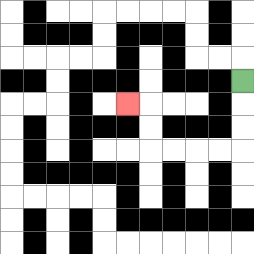{'start': '[10, 3]', 'end': '[5, 4]', 'path_directions': 'D,D,D,L,L,L,L,U,U,L', 'path_coordinates': '[[10, 3], [10, 4], [10, 5], [10, 6], [9, 6], [8, 6], [7, 6], [6, 6], [6, 5], [6, 4], [5, 4]]'}